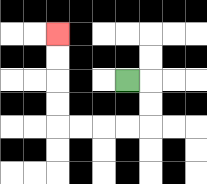{'start': '[5, 3]', 'end': '[2, 1]', 'path_directions': 'R,D,D,L,L,L,L,U,U,U,U', 'path_coordinates': '[[5, 3], [6, 3], [6, 4], [6, 5], [5, 5], [4, 5], [3, 5], [2, 5], [2, 4], [2, 3], [2, 2], [2, 1]]'}